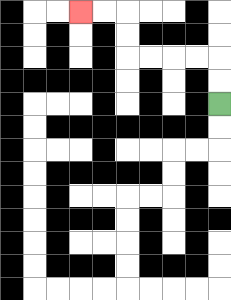{'start': '[9, 4]', 'end': '[3, 0]', 'path_directions': 'U,U,L,L,L,L,U,U,L,L', 'path_coordinates': '[[9, 4], [9, 3], [9, 2], [8, 2], [7, 2], [6, 2], [5, 2], [5, 1], [5, 0], [4, 0], [3, 0]]'}